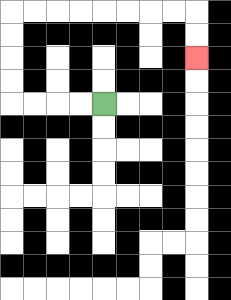{'start': '[4, 4]', 'end': '[8, 2]', 'path_directions': 'L,L,L,L,U,U,U,U,R,R,R,R,R,R,R,R,D,D', 'path_coordinates': '[[4, 4], [3, 4], [2, 4], [1, 4], [0, 4], [0, 3], [0, 2], [0, 1], [0, 0], [1, 0], [2, 0], [3, 0], [4, 0], [5, 0], [6, 0], [7, 0], [8, 0], [8, 1], [8, 2]]'}